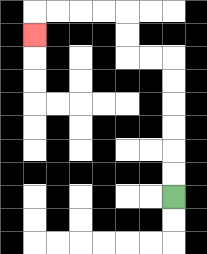{'start': '[7, 8]', 'end': '[1, 1]', 'path_directions': 'U,U,U,U,U,U,L,L,U,U,L,L,L,L,D', 'path_coordinates': '[[7, 8], [7, 7], [7, 6], [7, 5], [7, 4], [7, 3], [7, 2], [6, 2], [5, 2], [5, 1], [5, 0], [4, 0], [3, 0], [2, 0], [1, 0], [1, 1]]'}